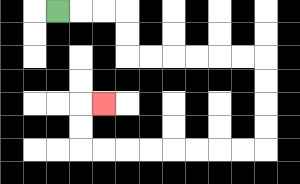{'start': '[2, 0]', 'end': '[4, 4]', 'path_directions': 'R,R,R,D,D,R,R,R,R,R,R,D,D,D,D,L,L,L,L,L,L,L,L,U,U,R', 'path_coordinates': '[[2, 0], [3, 0], [4, 0], [5, 0], [5, 1], [5, 2], [6, 2], [7, 2], [8, 2], [9, 2], [10, 2], [11, 2], [11, 3], [11, 4], [11, 5], [11, 6], [10, 6], [9, 6], [8, 6], [7, 6], [6, 6], [5, 6], [4, 6], [3, 6], [3, 5], [3, 4], [4, 4]]'}